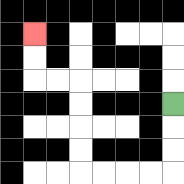{'start': '[7, 4]', 'end': '[1, 1]', 'path_directions': 'D,D,D,L,L,L,L,U,U,U,U,L,L,U,U', 'path_coordinates': '[[7, 4], [7, 5], [7, 6], [7, 7], [6, 7], [5, 7], [4, 7], [3, 7], [3, 6], [3, 5], [3, 4], [3, 3], [2, 3], [1, 3], [1, 2], [1, 1]]'}